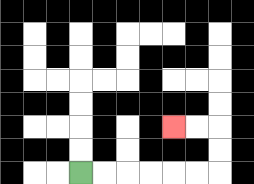{'start': '[3, 7]', 'end': '[7, 5]', 'path_directions': 'R,R,R,R,R,R,U,U,L,L', 'path_coordinates': '[[3, 7], [4, 7], [5, 7], [6, 7], [7, 7], [8, 7], [9, 7], [9, 6], [9, 5], [8, 5], [7, 5]]'}